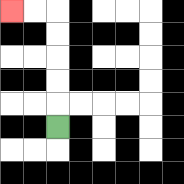{'start': '[2, 5]', 'end': '[0, 0]', 'path_directions': 'U,U,U,U,U,L,L', 'path_coordinates': '[[2, 5], [2, 4], [2, 3], [2, 2], [2, 1], [2, 0], [1, 0], [0, 0]]'}